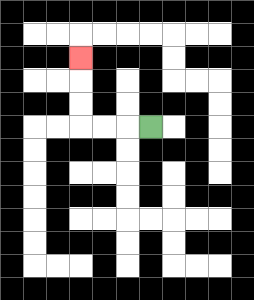{'start': '[6, 5]', 'end': '[3, 2]', 'path_directions': 'L,L,L,U,U,U', 'path_coordinates': '[[6, 5], [5, 5], [4, 5], [3, 5], [3, 4], [3, 3], [3, 2]]'}